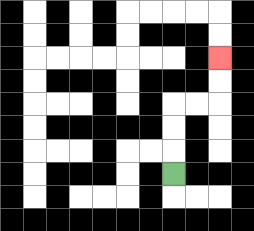{'start': '[7, 7]', 'end': '[9, 2]', 'path_directions': 'U,U,U,R,R,U,U', 'path_coordinates': '[[7, 7], [7, 6], [7, 5], [7, 4], [8, 4], [9, 4], [9, 3], [9, 2]]'}